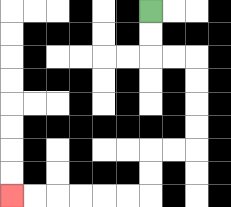{'start': '[6, 0]', 'end': '[0, 8]', 'path_directions': 'D,D,R,R,D,D,D,D,L,L,D,D,L,L,L,L,L,L', 'path_coordinates': '[[6, 0], [6, 1], [6, 2], [7, 2], [8, 2], [8, 3], [8, 4], [8, 5], [8, 6], [7, 6], [6, 6], [6, 7], [6, 8], [5, 8], [4, 8], [3, 8], [2, 8], [1, 8], [0, 8]]'}